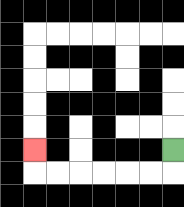{'start': '[7, 6]', 'end': '[1, 6]', 'path_directions': 'D,L,L,L,L,L,L,U', 'path_coordinates': '[[7, 6], [7, 7], [6, 7], [5, 7], [4, 7], [3, 7], [2, 7], [1, 7], [1, 6]]'}